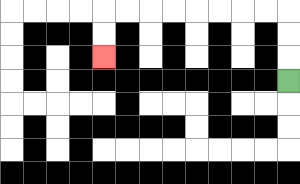{'start': '[12, 3]', 'end': '[4, 2]', 'path_directions': 'U,U,U,L,L,L,L,L,L,L,L,D,D', 'path_coordinates': '[[12, 3], [12, 2], [12, 1], [12, 0], [11, 0], [10, 0], [9, 0], [8, 0], [7, 0], [6, 0], [5, 0], [4, 0], [4, 1], [4, 2]]'}